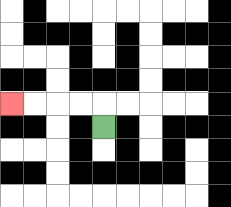{'start': '[4, 5]', 'end': '[0, 4]', 'path_directions': 'U,L,L,L,L', 'path_coordinates': '[[4, 5], [4, 4], [3, 4], [2, 4], [1, 4], [0, 4]]'}